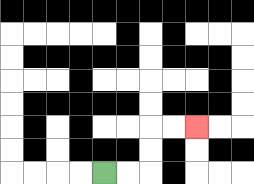{'start': '[4, 7]', 'end': '[8, 5]', 'path_directions': 'R,R,U,U,R,R', 'path_coordinates': '[[4, 7], [5, 7], [6, 7], [6, 6], [6, 5], [7, 5], [8, 5]]'}